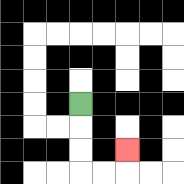{'start': '[3, 4]', 'end': '[5, 6]', 'path_directions': 'D,D,D,R,R,U', 'path_coordinates': '[[3, 4], [3, 5], [3, 6], [3, 7], [4, 7], [5, 7], [5, 6]]'}